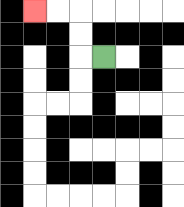{'start': '[4, 2]', 'end': '[1, 0]', 'path_directions': 'L,U,U,L,L', 'path_coordinates': '[[4, 2], [3, 2], [3, 1], [3, 0], [2, 0], [1, 0]]'}